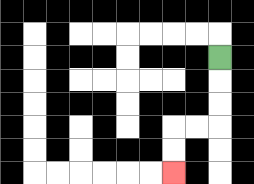{'start': '[9, 2]', 'end': '[7, 7]', 'path_directions': 'D,D,D,L,L,D,D', 'path_coordinates': '[[9, 2], [9, 3], [9, 4], [9, 5], [8, 5], [7, 5], [7, 6], [7, 7]]'}